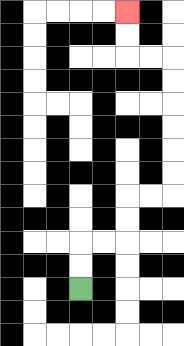{'start': '[3, 12]', 'end': '[5, 0]', 'path_directions': 'U,U,R,R,U,U,R,R,U,U,U,U,U,U,L,L,U,U', 'path_coordinates': '[[3, 12], [3, 11], [3, 10], [4, 10], [5, 10], [5, 9], [5, 8], [6, 8], [7, 8], [7, 7], [7, 6], [7, 5], [7, 4], [7, 3], [7, 2], [6, 2], [5, 2], [5, 1], [5, 0]]'}